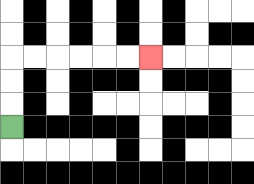{'start': '[0, 5]', 'end': '[6, 2]', 'path_directions': 'U,U,U,R,R,R,R,R,R', 'path_coordinates': '[[0, 5], [0, 4], [0, 3], [0, 2], [1, 2], [2, 2], [3, 2], [4, 2], [5, 2], [6, 2]]'}